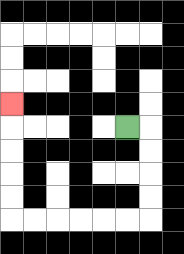{'start': '[5, 5]', 'end': '[0, 4]', 'path_directions': 'R,D,D,D,D,L,L,L,L,L,L,U,U,U,U,U', 'path_coordinates': '[[5, 5], [6, 5], [6, 6], [6, 7], [6, 8], [6, 9], [5, 9], [4, 9], [3, 9], [2, 9], [1, 9], [0, 9], [0, 8], [0, 7], [0, 6], [0, 5], [0, 4]]'}